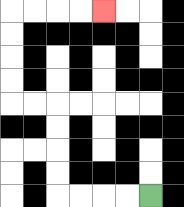{'start': '[6, 8]', 'end': '[4, 0]', 'path_directions': 'L,L,L,L,U,U,U,U,L,L,U,U,U,U,R,R,R,R', 'path_coordinates': '[[6, 8], [5, 8], [4, 8], [3, 8], [2, 8], [2, 7], [2, 6], [2, 5], [2, 4], [1, 4], [0, 4], [0, 3], [0, 2], [0, 1], [0, 0], [1, 0], [2, 0], [3, 0], [4, 0]]'}